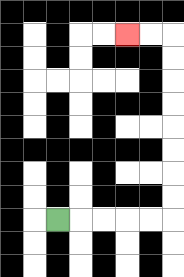{'start': '[2, 9]', 'end': '[5, 1]', 'path_directions': 'R,R,R,R,R,U,U,U,U,U,U,U,U,L,L', 'path_coordinates': '[[2, 9], [3, 9], [4, 9], [5, 9], [6, 9], [7, 9], [7, 8], [7, 7], [7, 6], [7, 5], [7, 4], [7, 3], [7, 2], [7, 1], [6, 1], [5, 1]]'}